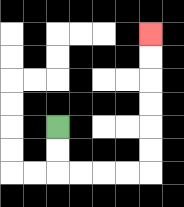{'start': '[2, 5]', 'end': '[6, 1]', 'path_directions': 'D,D,R,R,R,R,U,U,U,U,U,U', 'path_coordinates': '[[2, 5], [2, 6], [2, 7], [3, 7], [4, 7], [5, 7], [6, 7], [6, 6], [6, 5], [6, 4], [6, 3], [6, 2], [6, 1]]'}